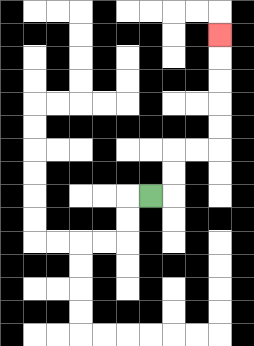{'start': '[6, 8]', 'end': '[9, 1]', 'path_directions': 'R,U,U,R,R,U,U,U,U,U', 'path_coordinates': '[[6, 8], [7, 8], [7, 7], [7, 6], [8, 6], [9, 6], [9, 5], [9, 4], [9, 3], [9, 2], [9, 1]]'}